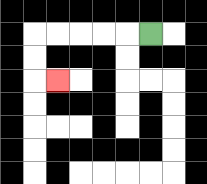{'start': '[6, 1]', 'end': '[2, 3]', 'path_directions': 'L,L,L,L,L,D,D,R', 'path_coordinates': '[[6, 1], [5, 1], [4, 1], [3, 1], [2, 1], [1, 1], [1, 2], [1, 3], [2, 3]]'}